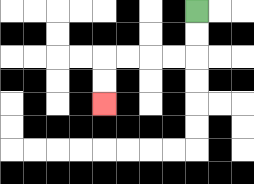{'start': '[8, 0]', 'end': '[4, 4]', 'path_directions': 'D,D,L,L,L,L,D,D', 'path_coordinates': '[[8, 0], [8, 1], [8, 2], [7, 2], [6, 2], [5, 2], [4, 2], [4, 3], [4, 4]]'}